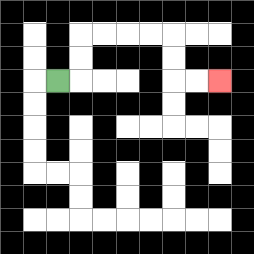{'start': '[2, 3]', 'end': '[9, 3]', 'path_directions': 'R,U,U,R,R,R,R,D,D,R,R', 'path_coordinates': '[[2, 3], [3, 3], [3, 2], [3, 1], [4, 1], [5, 1], [6, 1], [7, 1], [7, 2], [7, 3], [8, 3], [9, 3]]'}